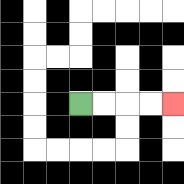{'start': '[3, 4]', 'end': '[7, 4]', 'path_directions': 'R,R,R,R', 'path_coordinates': '[[3, 4], [4, 4], [5, 4], [6, 4], [7, 4]]'}